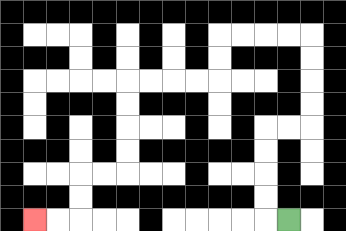{'start': '[12, 9]', 'end': '[1, 9]', 'path_directions': 'L,U,U,U,U,R,R,U,U,U,U,L,L,L,L,D,D,L,L,L,L,D,D,D,D,L,L,D,D,L,L', 'path_coordinates': '[[12, 9], [11, 9], [11, 8], [11, 7], [11, 6], [11, 5], [12, 5], [13, 5], [13, 4], [13, 3], [13, 2], [13, 1], [12, 1], [11, 1], [10, 1], [9, 1], [9, 2], [9, 3], [8, 3], [7, 3], [6, 3], [5, 3], [5, 4], [5, 5], [5, 6], [5, 7], [4, 7], [3, 7], [3, 8], [3, 9], [2, 9], [1, 9]]'}